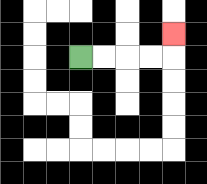{'start': '[3, 2]', 'end': '[7, 1]', 'path_directions': 'R,R,R,R,U', 'path_coordinates': '[[3, 2], [4, 2], [5, 2], [6, 2], [7, 2], [7, 1]]'}